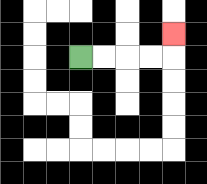{'start': '[3, 2]', 'end': '[7, 1]', 'path_directions': 'R,R,R,R,U', 'path_coordinates': '[[3, 2], [4, 2], [5, 2], [6, 2], [7, 2], [7, 1]]'}